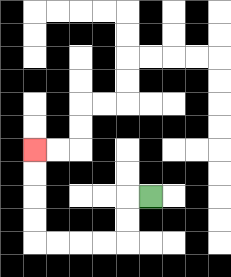{'start': '[6, 8]', 'end': '[1, 6]', 'path_directions': 'L,D,D,L,L,L,L,U,U,U,U', 'path_coordinates': '[[6, 8], [5, 8], [5, 9], [5, 10], [4, 10], [3, 10], [2, 10], [1, 10], [1, 9], [1, 8], [1, 7], [1, 6]]'}